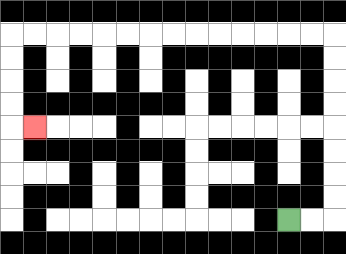{'start': '[12, 9]', 'end': '[1, 5]', 'path_directions': 'R,R,U,U,U,U,U,U,U,U,L,L,L,L,L,L,L,L,L,L,L,L,L,L,D,D,D,D,R', 'path_coordinates': '[[12, 9], [13, 9], [14, 9], [14, 8], [14, 7], [14, 6], [14, 5], [14, 4], [14, 3], [14, 2], [14, 1], [13, 1], [12, 1], [11, 1], [10, 1], [9, 1], [8, 1], [7, 1], [6, 1], [5, 1], [4, 1], [3, 1], [2, 1], [1, 1], [0, 1], [0, 2], [0, 3], [0, 4], [0, 5], [1, 5]]'}